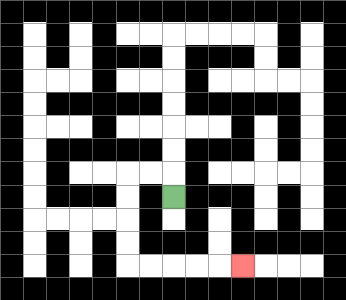{'start': '[7, 8]', 'end': '[10, 11]', 'path_directions': 'U,L,L,D,D,D,D,R,R,R,R,R', 'path_coordinates': '[[7, 8], [7, 7], [6, 7], [5, 7], [5, 8], [5, 9], [5, 10], [5, 11], [6, 11], [7, 11], [8, 11], [9, 11], [10, 11]]'}